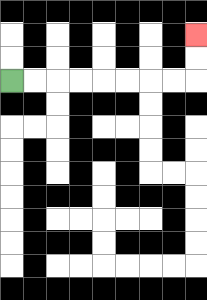{'start': '[0, 3]', 'end': '[8, 1]', 'path_directions': 'R,R,R,R,R,R,R,R,U,U', 'path_coordinates': '[[0, 3], [1, 3], [2, 3], [3, 3], [4, 3], [5, 3], [6, 3], [7, 3], [8, 3], [8, 2], [8, 1]]'}